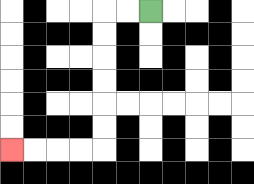{'start': '[6, 0]', 'end': '[0, 6]', 'path_directions': 'L,L,D,D,D,D,D,D,L,L,L,L', 'path_coordinates': '[[6, 0], [5, 0], [4, 0], [4, 1], [4, 2], [4, 3], [4, 4], [4, 5], [4, 6], [3, 6], [2, 6], [1, 6], [0, 6]]'}